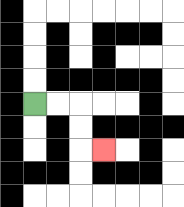{'start': '[1, 4]', 'end': '[4, 6]', 'path_directions': 'R,R,D,D,R', 'path_coordinates': '[[1, 4], [2, 4], [3, 4], [3, 5], [3, 6], [4, 6]]'}